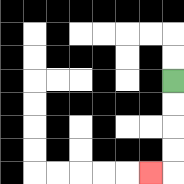{'start': '[7, 3]', 'end': '[6, 7]', 'path_directions': 'D,D,D,D,L', 'path_coordinates': '[[7, 3], [7, 4], [7, 5], [7, 6], [7, 7], [6, 7]]'}